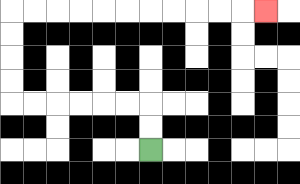{'start': '[6, 6]', 'end': '[11, 0]', 'path_directions': 'U,U,L,L,L,L,L,L,U,U,U,U,R,R,R,R,R,R,R,R,R,R,R', 'path_coordinates': '[[6, 6], [6, 5], [6, 4], [5, 4], [4, 4], [3, 4], [2, 4], [1, 4], [0, 4], [0, 3], [0, 2], [0, 1], [0, 0], [1, 0], [2, 0], [3, 0], [4, 0], [5, 0], [6, 0], [7, 0], [8, 0], [9, 0], [10, 0], [11, 0]]'}